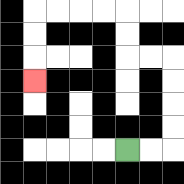{'start': '[5, 6]', 'end': '[1, 3]', 'path_directions': 'R,R,U,U,U,U,L,L,U,U,L,L,L,L,D,D,D', 'path_coordinates': '[[5, 6], [6, 6], [7, 6], [7, 5], [7, 4], [7, 3], [7, 2], [6, 2], [5, 2], [5, 1], [5, 0], [4, 0], [3, 0], [2, 0], [1, 0], [1, 1], [1, 2], [1, 3]]'}